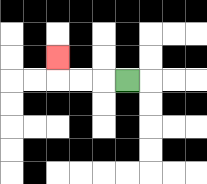{'start': '[5, 3]', 'end': '[2, 2]', 'path_directions': 'L,L,L,U', 'path_coordinates': '[[5, 3], [4, 3], [3, 3], [2, 3], [2, 2]]'}